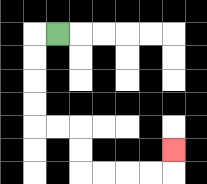{'start': '[2, 1]', 'end': '[7, 6]', 'path_directions': 'L,D,D,D,D,R,R,D,D,R,R,R,R,U', 'path_coordinates': '[[2, 1], [1, 1], [1, 2], [1, 3], [1, 4], [1, 5], [2, 5], [3, 5], [3, 6], [3, 7], [4, 7], [5, 7], [6, 7], [7, 7], [7, 6]]'}